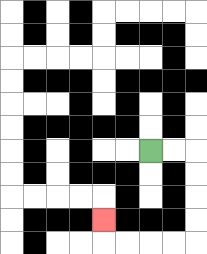{'start': '[6, 6]', 'end': '[4, 9]', 'path_directions': 'R,R,D,D,D,D,L,L,L,L,U', 'path_coordinates': '[[6, 6], [7, 6], [8, 6], [8, 7], [8, 8], [8, 9], [8, 10], [7, 10], [6, 10], [5, 10], [4, 10], [4, 9]]'}